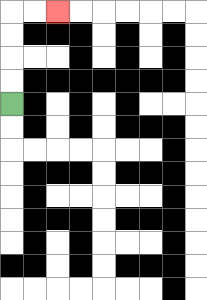{'start': '[0, 4]', 'end': '[2, 0]', 'path_directions': 'U,U,U,U,R,R', 'path_coordinates': '[[0, 4], [0, 3], [0, 2], [0, 1], [0, 0], [1, 0], [2, 0]]'}